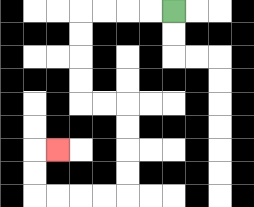{'start': '[7, 0]', 'end': '[2, 6]', 'path_directions': 'L,L,L,L,D,D,D,D,R,R,D,D,D,D,L,L,L,L,U,U,R', 'path_coordinates': '[[7, 0], [6, 0], [5, 0], [4, 0], [3, 0], [3, 1], [3, 2], [3, 3], [3, 4], [4, 4], [5, 4], [5, 5], [5, 6], [5, 7], [5, 8], [4, 8], [3, 8], [2, 8], [1, 8], [1, 7], [1, 6], [2, 6]]'}